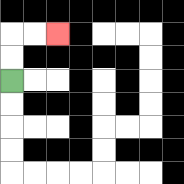{'start': '[0, 3]', 'end': '[2, 1]', 'path_directions': 'U,U,R,R', 'path_coordinates': '[[0, 3], [0, 2], [0, 1], [1, 1], [2, 1]]'}